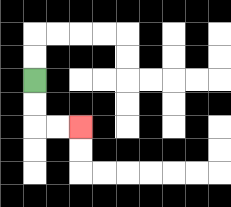{'start': '[1, 3]', 'end': '[3, 5]', 'path_directions': 'D,D,R,R', 'path_coordinates': '[[1, 3], [1, 4], [1, 5], [2, 5], [3, 5]]'}